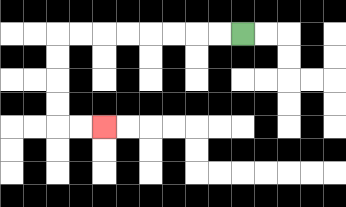{'start': '[10, 1]', 'end': '[4, 5]', 'path_directions': 'L,L,L,L,L,L,L,L,D,D,D,D,R,R', 'path_coordinates': '[[10, 1], [9, 1], [8, 1], [7, 1], [6, 1], [5, 1], [4, 1], [3, 1], [2, 1], [2, 2], [2, 3], [2, 4], [2, 5], [3, 5], [4, 5]]'}